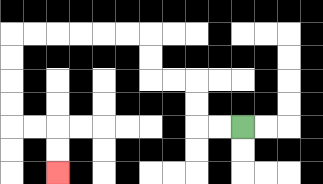{'start': '[10, 5]', 'end': '[2, 7]', 'path_directions': 'L,L,U,U,L,L,U,U,L,L,L,L,L,L,D,D,D,D,R,R,D,D', 'path_coordinates': '[[10, 5], [9, 5], [8, 5], [8, 4], [8, 3], [7, 3], [6, 3], [6, 2], [6, 1], [5, 1], [4, 1], [3, 1], [2, 1], [1, 1], [0, 1], [0, 2], [0, 3], [0, 4], [0, 5], [1, 5], [2, 5], [2, 6], [2, 7]]'}